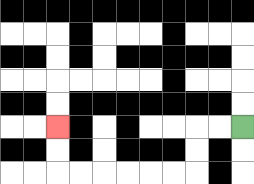{'start': '[10, 5]', 'end': '[2, 5]', 'path_directions': 'L,L,D,D,L,L,L,L,L,L,U,U', 'path_coordinates': '[[10, 5], [9, 5], [8, 5], [8, 6], [8, 7], [7, 7], [6, 7], [5, 7], [4, 7], [3, 7], [2, 7], [2, 6], [2, 5]]'}